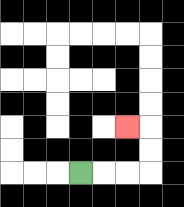{'start': '[3, 7]', 'end': '[5, 5]', 'path_directions': 'R,R,R,U,U,L', 'path_coordinates': '[[3, 7], [4, 7], [5, 7], [6, 7], [6, 6], [6, 5], [5, 5]]'}